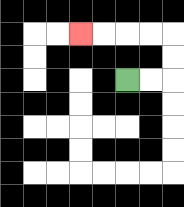{'start': '[5, 3]', 'end': '[3, 1]', 'path_directions': 'R,R,U,U,L,L,L,L', 'path_coordinates': '[[5, 3], [6, 3], [7, 3], [7, 2], [7, 1], [6, 1], [5, 1], [4, 1], [3, 1]]'}